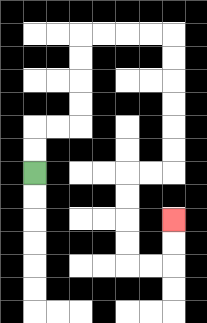{'start': '[1, 7]', 'end': '[7, 9]', 'path_directions': 'U,U,R,R,U,U,U,U,R,R,R,R,D,D,D,D,D,D,L,L,D,D,D,D,R,R,U,U', 'path_coordinates': '[[1, 7], [1, 6], [1, 5], [2, 5], [3, 5], [3, 4], [3, 3], [3, 2], [3, 1], [4, 1], [5, 1], [6, 1], [7, 1], [7, 2], [7, 3], [7, 4], [7, 5], [7, 6], [7, 7], [6, 7], [5, 7], [5, 8], [5, 9], [5, 10], [5, 11], [6, 11], [7, 11], [7, 10], [7, 9]]'}